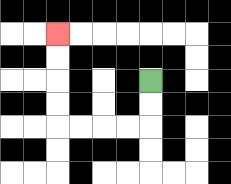{'start': '[6, 3]', 'end': '[2, 1]', 'path_directions': 'D,D,L,L,L,L,U,U,U,U', 'path_coordinates': '[[6, 3], [6, 4], [6, 5], [5, 5], [4, 5], [3, 5], [2, 5], [2, 4], [2, 3], [2, 2], [2, 1]]'}